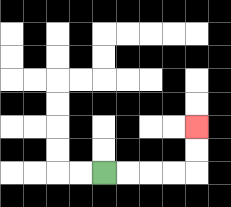{'start': '[4, 7]', 'end': '[8, 5]', 'path_directions': 'R,R,R,R,U,U', 'path_coordinates': '[[4, 7], [5, 7], [6, 7], [7, 7], [8, 7], [8, 6], [8, 5]]'}